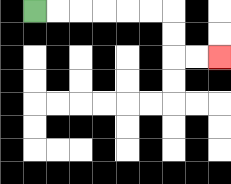{'start': '[1, 0]', 'end': '[9, 2]', 'path_directions': 'R,R,R,R,R,R,D,D,R,R', 'path_coordinates': '[[1, 0], [2, 0], [3, 0], [4, 0], [5, 0], [6, 0], [7, 0], [7, 1], [7, 2], [8, 2], [9, 2]]'}